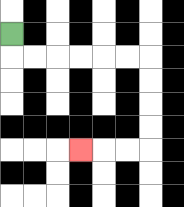{'start': '[0, 1]', 'end': '[3, 6]', 'path_directions': 'D,R,R,R,R,R,R,D,D,D,D,L,L,L', 'path_coordinates': '[[0, 1], [0, 2], [1, 2], [2, 2], [3, 2], [4, 2], [5, 2], [6, 2], [6, 3], [6, 4], [6, 5], [6, 6], [5, 6], [4, 6], [3, 6]]'}